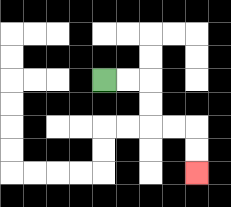{'start': '[4, 3]', 'end': '[8, 7]', 'path_directions': 'R,R,D,D,R,R,D,D', 'path_coordinates': '[[4, 3], [5, 3], [6, 3], [6, 4], [6, 5], [7, 5], [8, 5], [8, 6], [8, 7]]'}